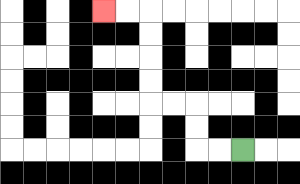{'start': '[10, 6]', 'end': '[4, 0]', 'path_directions': 'L,L,U,U,L,L,U,U,U,U,L,L', 'path_coordinates': '[[10, 6], [9, 6], [8, 6], [8, 5], [8, 4], [7, 4], [6, 4], [6, 3], [6, 2], [6, 1], [6, 0], [5, 0], [4, 0]]'}